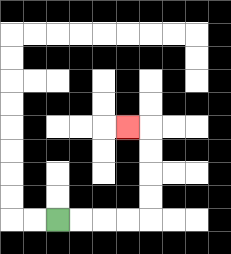{'start': '[2, 9]', 'end': '[5, 5]', 'path_directions': 'R,R,R,R,U,U,U,U,L', 'path_coordinates': '[[2, 9], [3, 9], [4, 9], [5, 9], [6, 9], [6, 8], [6, 7], [6, 6], [6, 5], [5, 5]]'}